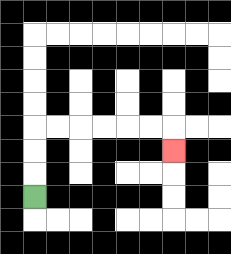{'start': '[1, 8]', 'end': '[7, 6]', 'path_directions': 'U,U,U,R,R,R,R,R,R,D', 'path_coordinates': '[[1, 8], [1, 7], [1, 6], [1, 5], [2, 5], [3, 5], [4, 5], [5, 5], [6, 5], [7, 5], [7, 6]]'}